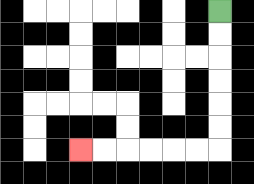{'start': '[9, 0]', 'end': '[3, 6]', 'path_directions': 'D,D,D,D,D,D,L,L,L,L,L,L', 'path_coordinates': '[[9, 0], [9, 1], [9, 2], [9, 3], [9, 4], [9, 5], [9, 6], [8, 6], [7, 6], [6, 6], [5, 6], [4, 6], [3, 6]]'}